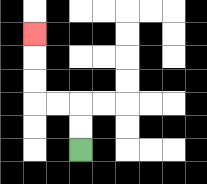{'start': '[3, 6]', 'end': '[1, 1]', 'path_directions': 'U,U,L,L,U,U,U', 'path_coordinates': '[[3, 6], [3, 5], [3, 4], [2, 4], [1, 4], [1, 3], [1, 2], [1, 1]]'}